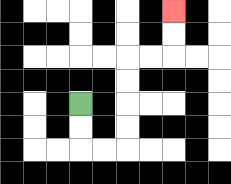{'start': '[3, 4]', 'end': '[7, 0]', 'path_directions': 'D,D,R,R,U,U,U,U,R,R,U,U', 'path_coordinates': '[[3, 4], [3, 5], [3, 6], [4, 6], [5, 6], [5, 5], [5, 4], [5, 3], [5, 2], [6, 2], [7, 2], [7, 1], [7, 0]]'}